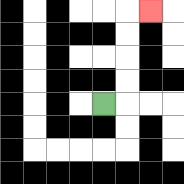{'start': '[4, 4]', 'end': '[6, 0]', 'path_directions': 'R,U,U,U,U,R', 'path_coordinates': '[[4, 4], [5, 4], [5, 3], [5, 2], [5, 1], [5, 0], [6, 0]]'}